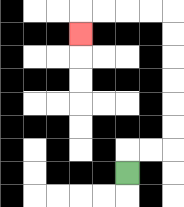{'start': '[5, 7]', 'end': '[3, 1]', 'path_directions': 'U,R,R,U,U,U,U,U,U,L,L,L,L,D', 'path_coordinates': '[[5, 7], [5, 6], [6, 6], [7, 6], [7, 5], [7, 4], [7, 3], [7, 2], [7, 1], [7, 0], [6, 0], [5, 0], [4, 0], [3, 0], [3, 1]]'}